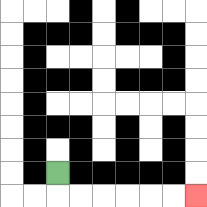{'start': '[2, 7]', 'end': '[8, 8]', 'path_directions': 'D,R,R,R,R,R,R', 'path_coordinates': '[[2, 7], [2, 8], [3, 8], [4, 8], [5, 8], [6, 8], [7, 8], [8, 8]]'}